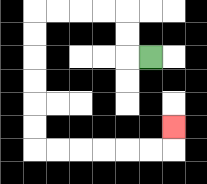{'start': '[6, 2]', 'end': '[7, 5]', 'path_directions': 'L,U,U,L,L,L,L,D,D,D,D,D,D,R,R,R,R,R,R,U', 'path_coordinates': '[[6, 2], [5, 2], [5, 1], [5, 0], [4, 0], [3, 0], [2, 0], [1, 0], [1, 1], [1, 2], [1, 3], [1, 4], [1, 5], [1, 6], [2, 6], [3, 6], [4, 6], [5, 6], [6, 6], [7, 6], [7, 5]]'}